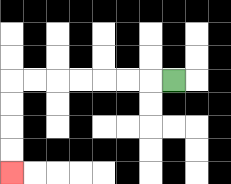{'start': '[7, 3]', 'end': '[0, 7]', 'path_directions': 'L,L,L,L,L,L,L,D,D,D,D', 'path_coordinates': '[[7, 3], [6, 3], [5, 3], [4, 3], [3, 3], [2, 3], [1, 3], [0, 3], [0, 4], [0, 5], [0, 6], [0, 7]]'}